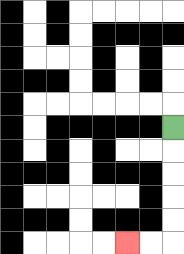{'start': '[7, 5]', 'end': '[5, 10]', 'path_directions': 'D,D,D,D,D,L,L', 'path_coordinates': '[[7, 5], [7, 6], [7, 7], [7, 8], [7, 9], [7, 10], [6, 10], [5, 10]]'}